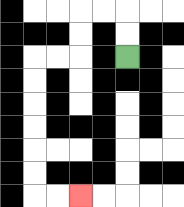{'start': '[5, 2]', 'end': '[3, 8]', 'path_directions': 'U,U,L,L,D,D,L,L,D,D,D,D,D,D,R,R', 'path_coordinates': '[[5, 2], [5, 1], [5, 0], [4, 0], [3, 0], [3, 1], [3, 2], [2, 2], [1, 2], [1, 3], [1, 4], [1, 5], [1, 6], [1, 7], [1, 8], [2, 8], [3, 8]]'}